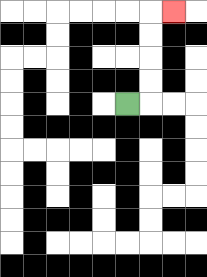{'start': '[5, 4]', 'end': '[7, 0]', 'path_directions': 'R,U,U,U,U,R', 'path_coordinates': '[[5, 4], [6, 4], [6, 3], [6, 2], [6, 1], [6, 0], [7, 0]]'}